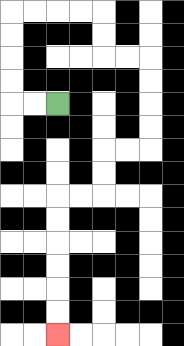{'start': '[2, 4]', 'end': '[2, 14]', 'path_directions': 'L,L,U,U,U,U,R,R,R,R,D,D,R,R,D,D,D,D,L,L,D,D,L,L,D,D,D,D,D,D', 'path_coordinates': '[[2, 4], [1, 4], [0, 4], [0, 3], [0, 2], [0, 1], [0, 0], [1, 0], [2, 0], [3, 0], [4, 0], [4, 1], [4, 2], [5, 2], [6, 2], [6, 3], [6, 4], [6, 5], [6, 6], [5, 6], [4, 6], [4, 7], [4, 8], [3, 8], [2, 8], [2, 9], [2, 10], [2, 11], [2, 12], [2, 13], [2, 14]]'}